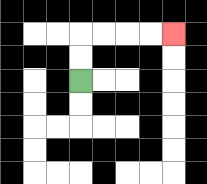{'start': '[3, 3]', 'end': '[7, 1]', 'path_directions': 'U,U,R,R,R,R', 'path_coordinates': '[[3, 3], [3, 2], [3, 1], [4, 1], [5, 1], [6, 1], [7, 1]]'}